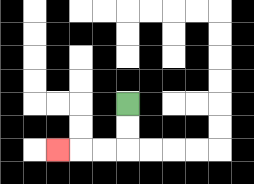{'start': '[5, 4]', 'end': '[2, 6]', 'path_directions': 'D,D,L,L,L', 'path_coordinates': '[[5, 4], [5, 5], [5, 6], [4, 6], [3, 6], [2, 6]]'}